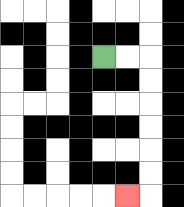{'start': '[4, 2]', 'end': '[5, 8]', 'path_directions': 'R,R,D,D,D,D,D,D,L', 'path_coordinates': '[[4, 2], [5, 2], [6, 2], [6, 3], [6, 4], [6, 5], [6, 6], [6, 7], [6, 8], [5, 8]]'}